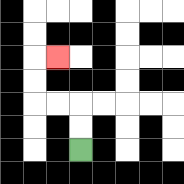{'start': '[3, 6]', 'end': '[2, 2]', 'path_directions': 'U,U,L,L,U,U,R', 'path_coordinates': '[[3, 6], [3, 5], [3, 4], [2, 4], [1, 4], [1, 3], [1, 2], [2, 2]]'}